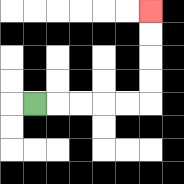{'start': '[1, 4]', 'end': '[6, 0]', 'path_directions': 'R,R,R,R,R,U,U,U,U', 'path_coordinates': '[[1, 4], [2, 4], [3, 4], [4, 4], [5, 4], [6, 4], [6, 3], [6, 2], [6, 1], [6, 0]]'}